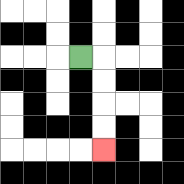{'start': '[3, 2]', 'end': '[4, 6]', 'path_directions': 'R,D,D,D,D', 'path_coordinates': '[[3, 2], [4, 2], [4, 3], [4, 4], [4, 5], [4, 6]]'}